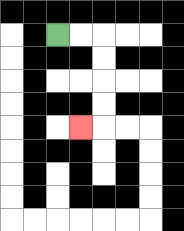{'start': '[2, 1]', 'end': '[3, 5]', 'path_directions': 'R,R,D,D,D,D,L', 'path_coordinates': '[[2, 1], [3, 1], [4, 1], [4, 2], [4, 3], [4, 4], [4, 5], [3, 5]]'}